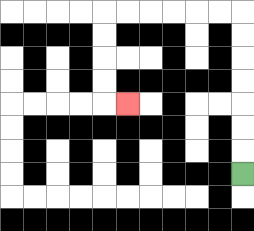{'start': '[10, 7]', 'end': '[5, 4]', 'path_directions': 'U,U,U,U,U,U,U,L,L,L,L,L,L,D,D,D,D,R', 'path_coordinates': '[[10, 7], [10, 6], [10, 5], [10, 4], [10, 3], [10, 2], [10, 1], [10, 0], [9, 0], [8, 0], [7, 0], [6, 0], [5, 0], [4, 0], [4, 1], [4, 2], [4, 3], [4, 4], [5, 4]]'}